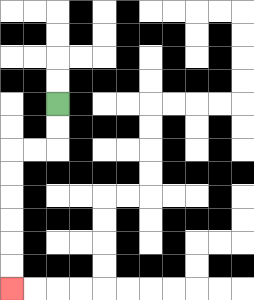{'start': '[2, 4]', 'end': '[0, 12]', 'path_directions': 'D,D,L,L,D,D,D,D,D,D', 'path_coordinates': '[[2, 4], [2, 5], [2, 6], [1, 6], [0, 6], [0, 7], [0, 8], [0, 9], [0, 10], [0, 11], [0, 12]]'}